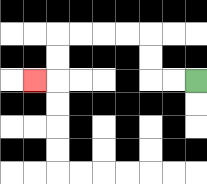{'start': '[8, 3]', 'end': '[1, 3]', 'path_directions': 'L,L,U,U,L,L,L,L,D,D,L', 'path_coordinates': '[[8, 3], [7, 3], [6, 3], [6, 2], [6, 1], [5, 1], [4, 1], [3, 1], [2, 1], [2, 2], [2, 3], [1, 3]]'}